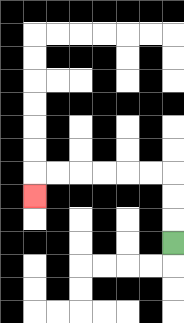{'start': '[7, 10]', 'end': '[1, 8]', 'path_directions': 'U,U,U,L,L,L,L,L,L,D', 'path_coordinates': '[[7, 10], [7, 9], [7, 8], [7, 7], [6, 7], [5, 7], [4, 7], [3, 7], [2, 7], [1, 7], [1, 8]]'}